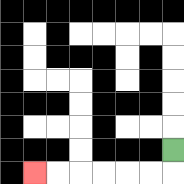{'start': '[7, 6]', 'end': '[1, 7]', 'path_directions': 'D,L,L,L,L,L,L', 'path_coordinates': '[[7, 6], [7, 7], [6, 7], [5, 7], [4, 7], [3, 7], [2, 7], [1, 7]]'}